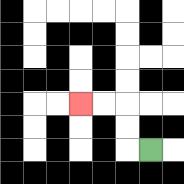{'start': '[6, 6]', 'end': '[3, 4]', 'path_directions': 'L,U,U,L,L', 'path_coordinates': '[[6, 6], [5, 6], [5, 5], [5, 4], [4, 4], [3, 4]]'}